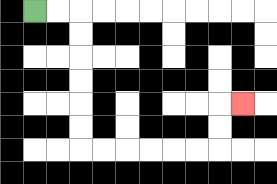{'start': '[1, 0]', 'end': '[10, 4]', 'path_directions': 'R,R,D,D,D,D,D,D,R,R,R,R,R,R,U,U,R', 'path_coordinates': '[[1, 0], [2, 0], [3, 0], [3, 1], [3, 2], [3, 3], [3, 4], [3, 5], [3, 6], [4, 6], [5, 6], [6, 6], [7, 6], [8, 6], [9, 6], [9, 5], [9, 4], [10, 4]]'}